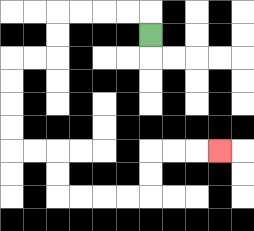{'start': '[6, 1]', 'end': '[9, 6]', 'path_directions': 'U,L,L,L,L,D,D,L,L,D,D,D,D,R,R,D,D,R,R,R,R,U,U,R,R,R', 'path_coordinates': '[[6, 1], [6, 0], [5, 0], [4, 0], [3, 0], [2, 0], [2, 1], [2, 2], [1, 2], [0, 2], [0, 3], [0, 4], [0, 5], [0, 6], [1, 6], [2, 6], [2, 7], [2, 8], [3, 8], [4, 8], [5, 8], [6, 8], [6, 7], [6, 6], [7, 6], [8, 6], [9, 6]]'}